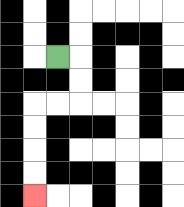{'start': '[2, 2]', 'end': '[1, 8]', 'path_directions': 'R,D,D,L,L,D,D,D,D', 'path_coordinates': '[[2, 2], [3, 2], [3, 3], [3, 4], [2, 4], [1, 4], [1, 5], [1, 6], [1, 7], [1, 8]]'}